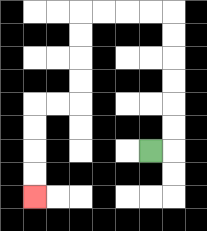{'start': '[6, 6]', 'end': '[1, 8]', 'path_directions': 'R,U,U,U,U,U,U,L,L,L,L,D,D,D,D,L,L,D,D,D,D', 'path_coordinates': '[[6, 6], [7, 6], [7, 5], [7, 4], [7, 3], [7, 2], [7, 1], [7, 0], [6, 0], [5, 0], [4, 0], [3, 0], [3, 1], [3, 2], [3, 3], [3, 4], [2, 4], [1, 4], [1, 5], [1, 6], [1, 7], [1, 8]]'}